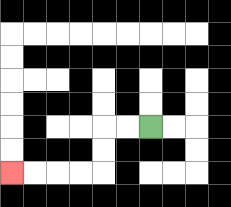{'start': '[6, 5]', 'end': '[0, 7]', 'path_directions': 'L,L,D,D,L,L,L,L', 'path_coordinates': '[[6, 5], [5, 5], [4, 5], [4, 6], [4, 7], [3, 7], [2, 7], [1, 7], [0, 7]]'}